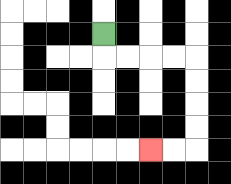{'start': '[4, 1]', 'end': '[6, 6]', 'path_directions': 'D,R,R,R,R,D,D,D,D,L,L', 'path_coordinates': '[[4, 1], [4, 2], [5, 2], [6, 2], [7, 2], [8, 2], [8, 3], [8, 4], [8, 5], [8, 6], [7, 6], [6, 6]]'}